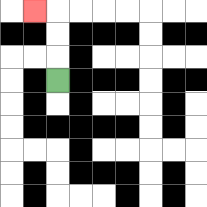{'start': '[2, 3]', 'end': '[1, 0]', 'path_directions': 'U,U,U,L', 'path_coordinates': '[[2, 3], [2, 2], [2, 1], [2, 0], [1, 0]]'}